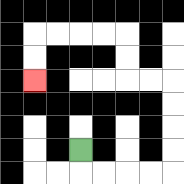{'start': '[3, 6]', 'end': '[1, 3]', 'path_directions': 'D,R,R,R,R,U,U,U,U,L,L,U,U,L,L,L,L,D,D', 'path_coordinates': '[[3, 6], [3, 7], [4, 7], [5, 7], [6, 7], [7, 7], [7, 6], [7, 5], [7, 4], [7, 3], [6, 3], [5, 3], [5, 2], [5, 1], [4, 1], [3, 1], [2, 1], [1, 1], [1, 2], [1, 3]]'}